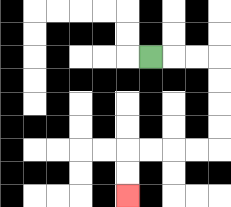{'start': '[6, 2]', 'end': '[5, 8]', 'path_directions': 'R,R,R,D,D,D,D,L,L,L,L,D,D', 'path_coordinates': '[[6, 2], [7, 2], [8, 2], [9, 2], [9, 3], [9, 4], [9, 5], [9, 6], [8, 6], [7, 6], [6, 6], [5, 6], [5, 7], [5, 8]]'}